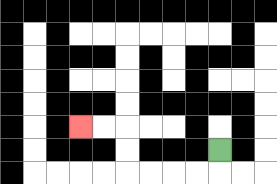{'start': '[9, 6]', 'end': '[3, 5]', 'path_directions': 'D,L,L,L,L,U,U,L,L', 'path_coordinates': '[[9, 6], [9, 7], [8, 7], [7, 7], [6, 7], [5, 7], [5, 6], [5, 5], [4, 5], [3, 5]]'}